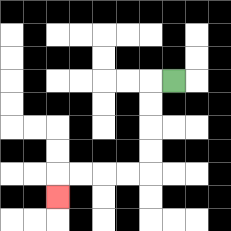{'start': '[7, 3]', 'end': '[2, 8]', 'path_directions': 'L,D,D,D,D,L,L,L,L,D', 'path_coordinates': '[[7, 3], [6, 3], [6, 4], [6, 5], [6, 6], [6, 7], [5, 7], [4, 7], [3, 7], [2, 7], [2, 8]]'}